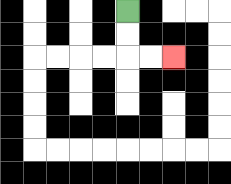{'start': '[5, 0]', 'end': '[7, 2]', 'path_directions': 'D,D,R,R', 'path_coordinates': '[[5, 0], [5, 1], [5, 2], [6, 2], [7, 2]]'}